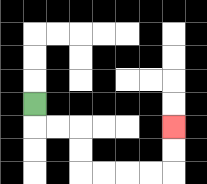{'start': '[1, 4]', 'end': '[7, 5]', 'path_directions': 'D,R,R,D,D,R,R,R,R,U,U', 'path_coordinates': '[[1, 4], [1, 5], [2, 5], [3, 5], [3, 6], [3, 7], [4, 7], [5, 7], [6, 7], [7, 7], [7, 6], [7, 5]]'}